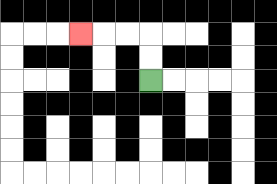{'start': '[6, 3]', 'end': '[3, 1]', 'path_directions': 'U,U,L,L,L', 'path_coordinates': '[[6, 3], [6, 2], [6, 1], [5, 1], [4, 1], [3, 1]]'}